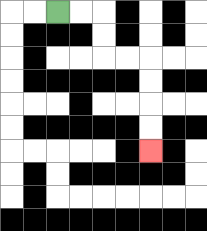{'start': '[2, 0]', 'end': '[6, 6]', 'path_directions': 'R,R,D,D,R,R,D,D,D,D', 'path_coordinates': '[[2, 0], [3, 0], [4, 0], [4, 1], [4, 2], [5, 2], [6, 2], [6, 3], [6, 4], [6, 5], [6, 6]]'}